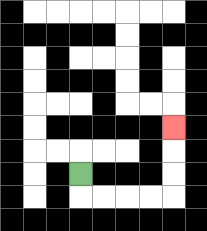{'start': '[3, 7]', 'end': '[7, 5]', 'path_directions': 'D,R,R,R,R,U,U,U', 'path_coordinates': '[[3, 7], [3, 8], [4, 8], [5, 8], [6, 8], [7, 8], [7, 7], [7, 6], [7, 5]]'}